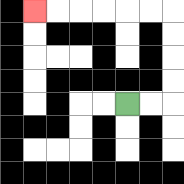{'start': '[5, 4]', 'end': '[1, 0]', 'path_directions': 'R,R,U,U,U,U,L,L,L,L,L,L', 'path_coordinates': '[[5, 4], [6, 4], [7, 4], [7, 3], [7, 2], [7, 1], [7, 0], [6, 0], [5, 0], [4, 0], [3, 0], [2, 0], [1, 0]]'}